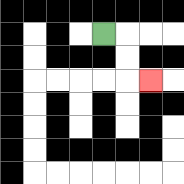{'start': '[4, 1]', 'end': '[6, 3]', 'path_directions': 'R,D,D,R', 'path_coordinates': '[[4, 1], [5, 1], [5, 2], [5, 3], [6, 3]]'}